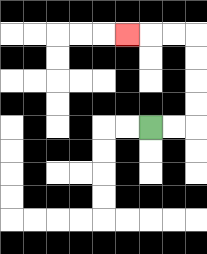{'start': '[6, 5]', 'end': '[5, 1]', 'path_directions': 'R,R,U,U,U,U,L,L,L', 'path_coordinates': '[[6, 5], [7, 5], [8, 5], [8, 4], [8, 3], [8, 2], [8, 1], [7, 1], [6, 1], [5, 1]]'}